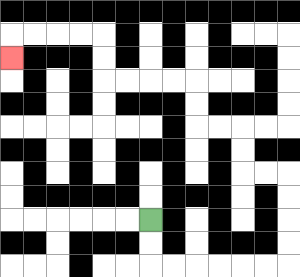{'start': '[6, 9]', 'end': '[0, 2]', 'path_directions': 'D,D,R,R,R,R,R,R,U,U,U,U,L,L,U,U,L,L,U,U,L,L,L,L,U,U,L,L,L,L,D', 'path_coordinates': '[[6, 9], [6, 10], [6, 11], [7, 11], [8, 11], [9, 11], [10, 11], [11, 11], [12, 11], [12, 10], [12, 9], [12, 8], [12, 7], [11, 7], [10, 7], [10, 6], [10, 5], [9, 5], [8, 5], [8, 4], [8, 3], [7, 3], [6, 3], [5, 3], [4, 3], [4, 2], [4, 1], [3, 1], [2, 1], [1, 1], [0, 1], [0, 2]]'}